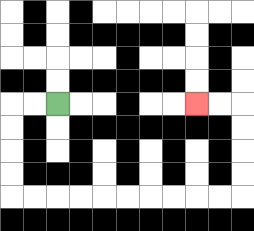{'start': '[2, 4]', 'end': '[8, 4]', 'path_directions': 'L,L,D,D,D,D,R,R,R,R,R,R,R,R,R,R,U,U,U,U,L,L', 'path_coordinates': '[[2, 4], [1, 4], [0, 4], [0, 5], [0, 6], [0, 7], [0, 8], [1, 8], [2, 8], [3, 8], [4, 8], [5, 8], [6, 8], [7, 8], [8, 8], [9, 8], [10, 8], [10, 7], [10, 6], [10, 5], [10, 4], [9, 4], [8, 4]]'}